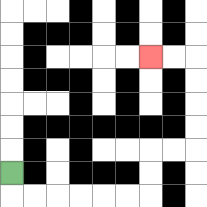{'start': '[0, 7]', 'end': '[6, 2]', 'path_directions': 'D,R,R,R,R,R,R,U,U,R,R,U,U,U,U,L,L', 'path_coordinates': '[[0, 7], [0, 8], [1, 8], [2, 8], [3, 8], [4, 8], [5, 8], [6, 8], [6, 7], [6, 6], [7, 6], [8, 6], [8, 5], [8, 4], [8, 3], [8, 2], [7, 2], [6, 2]]'}